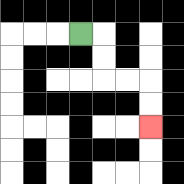{'start': '[3, 1]', 'end': '[6, 5]', 'path_directions': 'R,D,D,R,R,D,D', 'path_coordinates': '[[3, 1], [4, 1], [4, 2], [4, 3], [5, 3], [6, 3], [6, 4], [6, 5]]'}